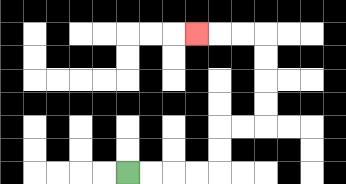{'start': '[5, 7]', 'end': '[8, 1]', 'path_directions': 'R,R,R,R,U,U,R,R,U,U,U,U,L,L,L', 'path_coordinates': '[[5, 7], [6, 7], [7, 7], [8, 7], [9, 7], [9, 6], [9, 5], [10, 5], [11, 5], [11, 4], [11, 3], [11, 2], [11, 1], [10, 1], [9, 1], [8, 1]]'}